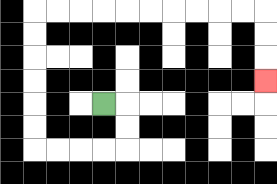{'start': '[4, 4]', 'end': '[11, 3]', 'path_directions': 'R,D,D,L,L,L,L,U,U,U,U,U,U,R,R,R,R,R,R,R,R,R,R,D,D,D', 'path_coordinates': '[[4, 4], [5, 4], [5, 5], [5, 6], [4, 6], [3, 6], [2, 6], [1, 6], [1, 5], [1, 4], [1, 3], [1, 2], [1, 1], [1, 0], [2, 0], [3, 0], [4, 0], [5, 0], [6, 0], [7, 0], [8, 0], [9, 0], [10, 0], [11, 0], [11, 1], [11, 2], [11, 3]]'}